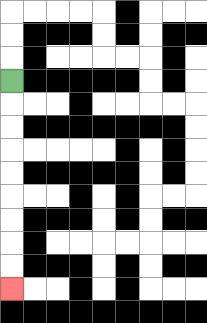{'start': '[0, 3]', 'end': '[0, 12]', 'path_directions': 'D,D,D,D,D,D,D,D,D', 'path_coordinates': '[[0, 3], [0, 4], [0, 5], [0, 6], [0, 7], [0, 8], [0, 9], [0, 10], [0, 11], [0, 12]]'}